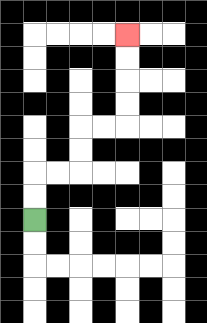{'start': '[1, 9]', 'end': '[5, 1]', 'path_directions': 'U,U,R,R,U,U,R,R,U,U,U,U', 'path_coordinates': '[[1, 9], [1, 8], [1, 7], [2, 7], [3, 7], [3, 6], [3, 5], [4, 5], [5, 5], [5, 4], [5, 3], [5, 2], [5, 1]]'}